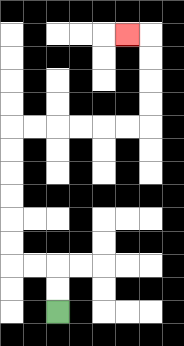{'start': '[2, 13]', 'end': '[5, 1]', 'path_directions': 'U,U,L,L,U,U,U,U,U,U,R,R,R,R,R,R,U,U,U,U,L', 'path_coordinates': '[[2, 13], [2, 12], [2, 11], [1, 11], [0, 11], [0, 10], [0, 9], [0, 8], [0, 7], [0, 6], [0, 5], [1, 5], [2, 5], [3, 5], [4, 5], [5, 5], [6, 5], [6, 4], [6, 3], [6, 2], [6, 1], [5, 1]]'}